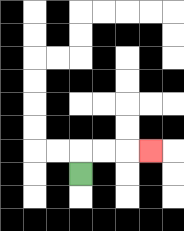{'start': '[3, 7]', 'end': '[6, 6]', 'path_directions': 'U,R,R,R', 'path_coordinates': '[[3, 7], [3, 6], [4, 6], [5, 6], [6, 6]]'}